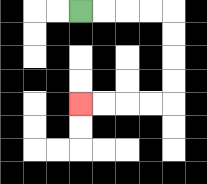{'start': '[3, 0]', 'end': '[3, 4]', 'path_directions': 'R,R,R,R,D,D,D,D,L,L,L,L', 'path_coordinates': '[[3, 0], [4, 0], [5, 0], [6, 0], [7, 0], [7, 1], [7, 2], [7, 3], [7, 4], [6, 4], [5, 4], [4, 4], [3, 4]]'}